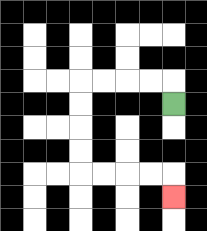{'start': '[7, 4]', 'end': '[7, 8]', 'path_directions': 'U,L,L,L,L,D,D,D,D,R,R,R,R,D', 'path_coordinates': '[[7, 4], [7, 3], [6, 3], [5, 3], [4, 3], [3, 3], [3, 4], [3, 5], [3, 6], [3, 7], [4, 7], [5, 7], [6, 7], [7, 7], [7, 8]]'}